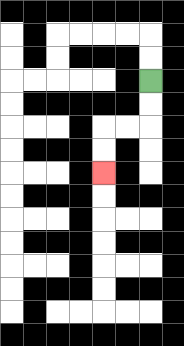{'start': '[6, 3]', 'end': '[4, 7]', 'path_directions': 'D,D,L,L,D,D', 'path_coordinates': '[[6, 3], [6, 4], [6, 5], [5, 5], [4, 5], [4, 6], [4, 7]]'}